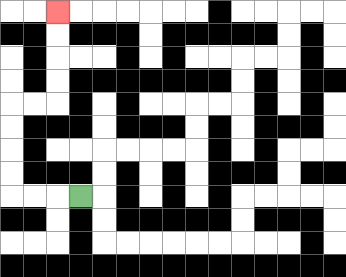{'start': '[3, 8]', 'end': '[2, 0]', 'path_directions': 'L,L,L,U,U,U,U,R,R,U,U,U,U', 'path_coordinates': '[[3, 8], [2, 8], [1, 8], [0, 8], [0, 7], [0, 6], [0, 5], [0, 4], [1, 4], [2, 4], [2, 3], [2, 2], [2, 1], [2, 0]]'}